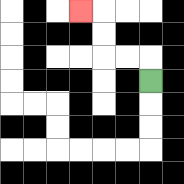{'start': '[6, 3]', 'end': '[3, 0]', 'path_directions': 'U,L,L,U,U,L', 'path_coordinates': '[[6, 3], [6, 2], [5, 2], [4, 2], [4, 1], [4, 0], [3, 0]]'}